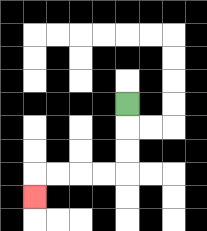{'start': '[5, 4]', 'end': '[1, 8]', 'path_directions': 'D,D,D,L,L,L,L,D', 'path_coordinates': '[[5, 4], [5, 5], [5, 6], [5, 7], [4, 7], [3, 7], [2, 7], [1, 7], [1, 8]]'}